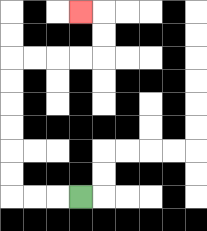{'start': '[3, 8]', 'end': '[3, 0]', 'path_directions': 'L,L,L,U,U,U,U,U,U,R,R,R,R,U,U,L', 'path_coordinates': '[[3, 8], [2, 8], [1, 8], [0, 8], [0, 7], [0, 6], [0, 5], [0, 4], [0, 3], [0, 2], [1, 2], [2, 2], [3, 2], [4, 2], [4, 1], [4, 0], [3, 0]]'}